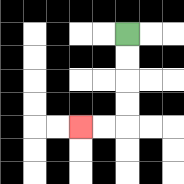{'start': '[5, 1]', 'end': '[3, 5]', 'path_directions': 'D,D,D,D,L,L', 'path_coordinates': '[[5, 1], [5, 2], [5, 3], [5, 4], [5, 5], [4, 5], [3, 5]]'}